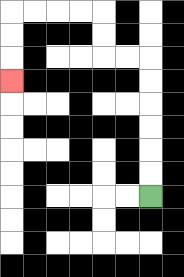{'start': '[6, 8]', 'end': '[0, 3]', 'path_directions': 'U,U,U,U,U,U,L,L,U,U,L,L,L,L,D,D,D', 'path_coordinates': '[[6, 8], [6, 7], [6, 6], [6, 5], [6, 4], [6, 3], [6, 2], [5, 2], [4, 2], [4, 1], [4, 0], [3, 0], [2, 0], [1, 0], [0, 0], [0, 1], [0, 2], [0, 3]]'}